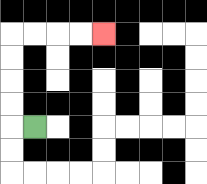{'start': '[1, 5]', 'end': '[4, 1]', 'path_directions': 'L,U,U,U,U,R,R,R,R', 'path_coordinates': '[[1, 5], [0, 5], [0, 4], [0, 3], [0, 2], [0, 1], [1, 1], [2, 1], [3, 1], [4, 1]]'}